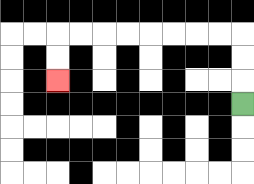{'start': '[10, 4]', 'end': '[2, 3]', 'path_directions': 'U,U,U,L,L,L,L,L,L,L,L,D,D', 'path_coordinates': '[[10, 4], [10, 3], [10, 2], [10, 1], [9, 1], [8, 1], [7, 1], [6, 1], [5, 1], [4, 1], [3, 1], [2, 1], [2, 2], [2, 3]]'}